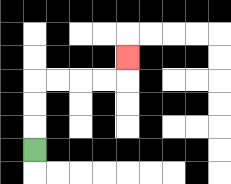{'start': '[1, 6]', 'end': '[5, 2]', 'path_directions': 'U,U,U,R,R,R,R,U', 'path_coordinates': '[[1, 6], [1, 5], [1, 4], [1, 3], [2, 3], [3, 3], [4, 3], [5, 3], [5, 2]]'}